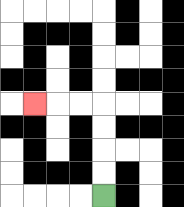{'start': '[4, 8]', 'end': '[1, 4]', 'path_directions': 'U,U,U,U,L,L,L', 'path_coordinates': '[[4, 8], [4, 7], [4, 6], [4, 5], [4, 4], [3, 4], [2, 4], [1, 4]]'}